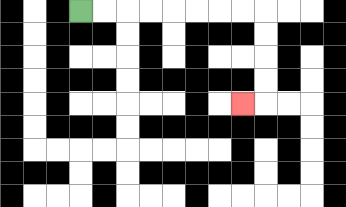{'start': '[3, 0]', 'end': '[10, 4]', 'path_directions': 'R,R,R,R,R,R,R,R,D,D,D,D,L', 'path_coordinates': '[[3, 0], [4, 0], [5, 0], [6, 0], [7, 0], [8, 0], [9, 0], [10, 0], [11, 0], [11, 1], [11, 2], [11, 3], [11, 4], [10, 4]]'}